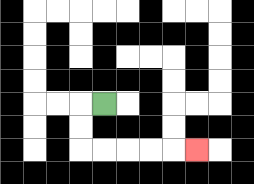{'start': '[4, 4]', 'end': '[8, 6]', 'path_directions': 'L,D,D,R,R,R,R,R', 'path_coordinates': '[[4, 4], [3, 4], [3, 5], [3, 6], [4, 6], [5, 6], [6, 6], [7, 6], [8, 6]]'}